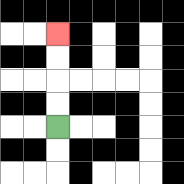{'start': '[2, 5]', 'end': '[2, 1]', 'path_directions': 'U,U,U,U', 'path_coordinates': '[[2, 5], [2, 4], [2, 3], [2, 2], [2, 1]]'}